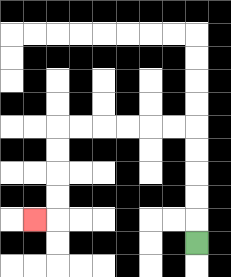{'start': '[8, 10]', 'end': '[1, 9]', 'path_directions': 'U,U,U,U,U,L,L,L,L,L,L,D,D,D,D,L', 'path_coordinates': '[[8, 10], [8, 9], [8, 8], [8, 7], [8, 6], [8, 5], [7, 5], [6, 5], [5, 5], [4, 5], [3, 5], [2, 5], [2, 6], [2, 7], [2, 8], [2, 9], [1, 9]]'}